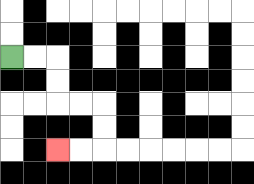{'start': '[0, 2]', 'end': '[2, 6]', 'path_directions': 'R,R,D,D,R,R,D,D,L,L', 'path_coordinates': '[[0, 2], [1, 2], [2, 2], [2, 3], [2, 4], [3, 4], [4, 4], [4, 5], [4, 6], [3, 6], [2, 6]]'}